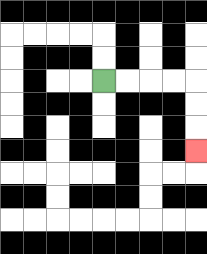{'start': '[4, 3]', 'end': '[8, 6]', 'path_directions': 'R,R,R,R,D,D,D', 'path_coordinates': '[[4, 3], [5, 3], [6, 3], [7, 3], [8, 3], [8, 4], [8, 5], [8, 6]]'}